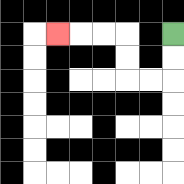{'start': '[7, 1]', 'end': '[2, 1]', 'path_directions': 'D,D,L,L,U,U,L,L,L', 'path_coordinates': '[[7, 1], [7, 2], [7, 3], [6, 3], [5, 3], [5, 2], [5, 1], [4, 1], [3, 1], [2, 1]]'}